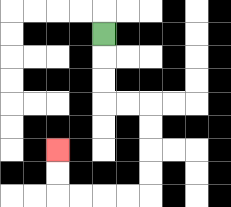{'start': '[4, 1]', 'end': '[2, 6]', 'path_directions': 'D,D,D,R,R,D,D,D,D,L,L,L,L,U,U', 'path_coordinates': '[[4, 1], [4, 2], [4, 3], [4, 4], [5, 4], [6, 4], [6, 5], [6, 6], [6, 7], [6, 8], [5, 8], [4, 8], [3, 8], [2, 8], [2, 7], [2, 6]]'}